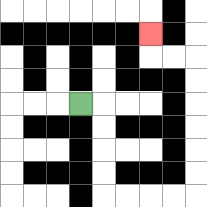{'start': '[3, 4]', 'end': '[6, 1]', 'path_directions': 'R,D,D,D,D,R,R,R,R,U,U,U,U,U,U,L,L,U', 'path_coordinates': '[[3, 4], [4, 4], [4, 5], [4, 6], [4, 7], [4, 8], [5, 8], [6, 8], [7, 8], [8, 8], [8, 7], [8, 6], [8, 5], [8, 4], [8, 3], [8, 2], [7, 2], [6, 2], [6, 1]]'}